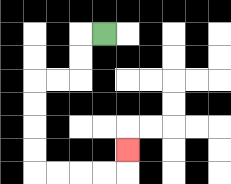{'start': '[4, 1]', 'end': '[5, 6]', 'path_directions': 'L,D,D,L,L,D,D,D,D,R,R,R,R,U', 'path_coordinates': '[[4, 1], [3, 1], [3, 2], [3, 3], [2, 3], [1, 3], [1, 4], [1, 5], [1, 6], [1, 7], [2, 7], [3, 7], [4, 7], [5, 7], [5, 6]]'}